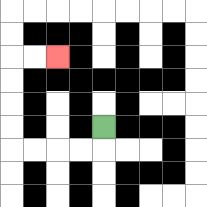{'start': '[4, 5]', 'end': '[2, 2]', 'path_directions': 'D,L,L,L,L,U,U,U,U,R,R', 'path_coordinates': '[[4, 5], [4, 6], [3, 6], [2, 6], [1, 6], [0, 6], [0, 5], [0, 4], [0, 3], [0, 2], [1, 2], [2, 2]]'}